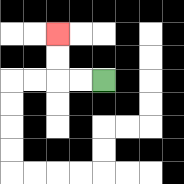{'start': '[4, 3]', 'end': '[2, 1]', 'path_directions': 'L,L,U,U', 'path_coordinates': '[[4, 3], [3, 3], [2, 3], [2, 2], [2, 1]]'}